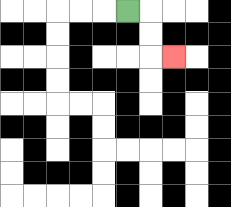{'start': '[5, 0]', 'end': '[7, 2]', 'path_directions': 'R,D,D,R', 'path_coordinates': '[[5, 0], [6, 0], [6, 1], [6, 2], [7, 2]]'}